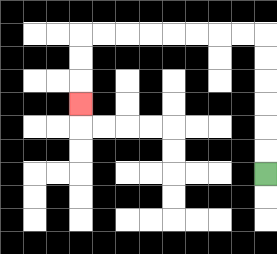{'start': '[11, 7]', 'end': '[3, 4]', 'path_directions': 'U,U,U,U,U,U,L,L,L,L,L,L,L,L,D,D,D', 'path_coordinates': '[[11, 7], [11, 6], [11, 5], [11, 4], [11, 3], [11, 2], [11, 1], [10, 1], [9, 1], [8, 1], [7, 1], [6, 1], [5, 1], [4, 1], [3, 1], [3, 2], [3, 3], [3, 4]]'}